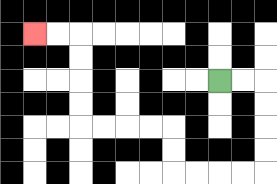{'start': '[9, 3]', 'end': '[1, 1]', 'path_directions': 'R,R,D,D,D,D,L,L,L,L,U,U,L,L,L,L,U,U,U,U,L,L', 'path_coordinates': '[[9, 3], [10, 3], [11, 3], [11, 4], [11, 5], [11, 6], [11, 7], [10, 7], [9, 7], [8, 7], [7, 7], [7, 6], [7, 5], [6, 5], [5, 5], [4, 5], [3, 5], [3, 4], [3, 3], [3, 2], [3, 1], [2, 1], [1, 1]]'}